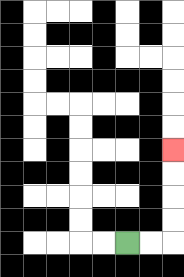{'start': '[5, 10]', 'end': '[7, 6]', 'path_directions': 'R,R,U,U,U,U', 'path_coordinates': '[[5, 10], [6, 10], [7, 10], [7, 9], [7, 8], [7, 7], [7, 6]]'}